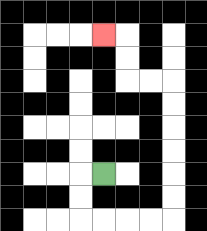{'start': '[4, 7]', 'end': '[4, 1]', 'path_directions': 'L,D,D,R,R,R,R,U,U,U,U,U,U,L,L,U,U,L', 'path_coordinates': '[[4, 7], [3, 7], [3, 8], [3, 9], [4, 9], [5, 9], [6, 9], [7, 9], [7, 8], [7, 7], [7, 6], [7, 5], [7, 4], [7, 3], [6, 3], [5, 3], [5, 2], [5, 1], [4, 1]]'}